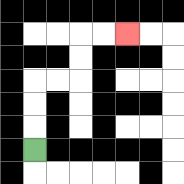{'start': '[1, 6]', 'end': '[5, 1]', 'path_directions': 'U,U,U,R,R,U,U,R,R', 'path_coordinates': '[[1, 6], [1, 5], [1, 4], [1, 3], [2, 3], [3, 3], [3, 2], [3, 1], [4, 1], [5, 1]]'}